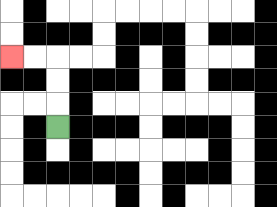{'start': '[2, 5]', 'end': '[0, 2]', 'path_directions': 'U,U,U,L,L', 'path_coordinates': '[[2, 5], [2, 4], [2, 3], [2, 2], [1, 2], [0, 2]]'}